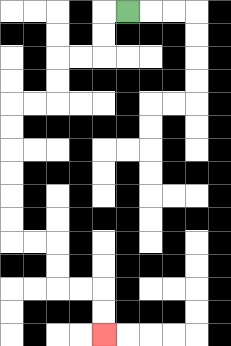{'start': '[5, 0]', 'end': '[4, 14]', 'path_directions': 'L,D,D,L,L,D,D,L,L,D,D,D,D,D,D,R,R,D,D,R,R,D,D', 'path_coordinates': '[[5, 0], [4, 0], [4, 1], [4, 2], [3, 2], [2, 2], [2, 3], [2, 4], [1, 4], [0, 4], [0, 5], [0, 6], [0, 7], [0, 8], [0, 9], [0, 10], [1, 10], [2, 10], [2, 11], [2, 12], [3, 12], [4, 12], [4, 13], [4, 14]]'}